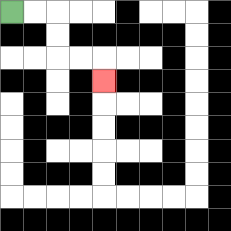{'start': '[0, 0]', 'end': '[4, 3]', 'path_directions': 'R,R,D,D,R,R,D', 'path_coordinates': '[[0, 0], [1, 0], [2, 0], [2, 1], [2, 2], [3, 2], [4, 2], [4, 3]]'}